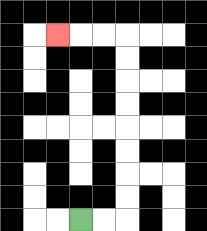{'start': '[3, 9]', 'end': '[2, 1]', 'path_directions': 'R,R,U,U,U,U,U,U,U,U,L,L,L', 'path_coordinates': '[[3, 9], [4, 9], [5, 9], [5, 8], [5, 7], [5, 6], [5, 5], [5, 4], [5, 3], [5, 2], [5, 1], [4, 1], [3, 1], [2, 1]]'}